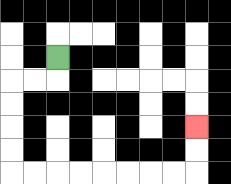{'start': '[2, 2]', 'end': '[8, 5]', 'path_directions': 'D,L,L,D,D,D,D,R,R,R,R,R,R,R,R,U,U', 'path_coordinates': '[[2, 2], [2, 3], [1, 3], [0, 3], [0, 4], [0, 5], [0, 6], [0, 7], [1, 7], [2, 7], [3, 7], [4, 7], [5, 7], [6, 7], [7, 7], [8, 7], [8, 6], [8, 5]]'}